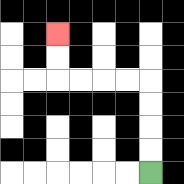{'start': '[6, 7]', 'end': '[2, 1]', 'path_directions': 'U,U,U,U,L,L,L,L,U,U', 'path_coordinates': '[[6, 7], [6, 6], [6, 5], [6, 4], [6, 3], [5, 3], [4, 3], [3, 3], [2, 3], [2, 2], [2, 1]]'}